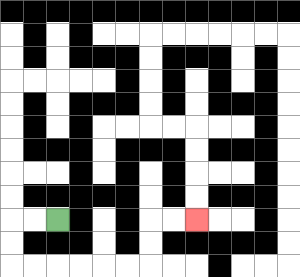{'start': '[2, 9]', 'end': '[8, 9]', 'path_directions': 'L,L,D,D,R,R,R,R,R,R,U,U,R,R', 'path_coordinates': '[[2, 9], [1, 9], [0, 9], [0, 10], [0, 11], [1, 11], [2, 11], [3, 11], [4, 11], [5, 11], [6, 11], [6, 10], [6, 9], [7, 9], [8, 9]]'}